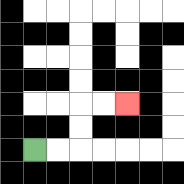{'start': '[1, 6]', 'end': '[5, 4]', 'path_directions': 'R,R,U,U,R,R', 'path_coordinates': '[[1, 6], [2, 6], [3, 6], [3, 5], [3, 4], [4, 4], [5, 4]]'}